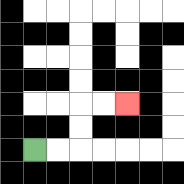{'start': '[1, 6]', 'end': '[5, 4]', 'path_directions': 'R,R,U,U,R,R', 'path_coordinates': '[[1, 6], [2, 6], [3, 6], [3, 5], [3, 4], [4, 4], [5, 4]]'}